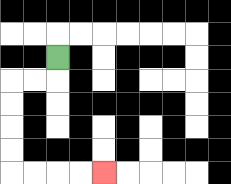{'start': '[2, 2]', 'end': '[4, 7]', 'path_directions': 'D,L,L,D,D,D,D,R,R,R,R', 'path_coordinates': '[[2, 2], [2, 3], [1, 3], [0, 3], [0, 4], [0, 5], [0, 6], [0, 7], [1, 7], [2, 7], [3, 7], [4, 7]]'}